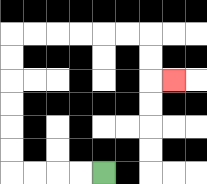{'start': '[4, 7]', 'end': '[7, 3]', 'path_directions': 'L,L,L,L,U,U,U,U,U,U,R,R,R,R,R,R,D,D,R', 'path_coordinates': '[[4, 7], [3, 7], [2, 7], [1, 7], [0, 7], [0, 6], [0, 5], [0, 4], [0, 3], [0, 2], [0, 1], [1, 1], [2, 1], [3, 1], [4, 1], [5, 1], [6, 1], [6, 2], [6, 3], [7, 3]]'}